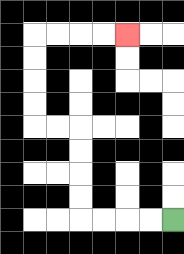{'start': '[7, 9]', 'end': '[5, 1]', 'path_directions': 'L,L,L,L,U,U,U,U,L,L,U,U,U,U,R,R,R,R', 'path_coordinates': '[[7, 9], [6, 9], [5, 9], [4, 9], [3, 9], [3, 8], [3, 7], [3, 6], [3, 5], [2, 5], [1, 5], [1, 4], [1, 3], [1, 2], [1, 1], [2, 1], [3, 1], [4, 1], [5, 1]]'}